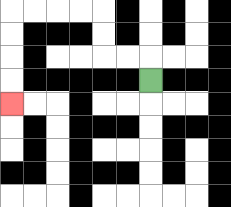{'start': '[6, 3]', 'end': '[0, 4]', 'path_directions': 'U,L,L,U,U,L,L,L,L,D,D,D,D', 'path_coordinates': '[[6, 3], [6, 2], [5, 2], [4, 2], [4, 1], [4, 0], [3, 0], [2, 0], [1, 0], [0, 0], [0, 1], [0, 2], [0, 3], [0, 4]]'}